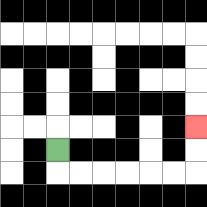{'start': '[2, 6]', 'end': '[8, 5]', 'path_directions': 'D,R,R,R,R,R,R,U,U', 'path_coordinates': '[[2, 6], [2, 7], [3, 7], [4, 7], [5, 7], [6, 7], [7, 7], [8, 7], [8, 6], [8, 5]]'}